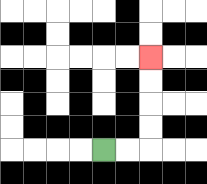{'start': '[4, 6]', 'end': '[6, 2]', 'path_directions': 'R,R,U,U,U,U', 'path_coordinates': '[[4, 6], [5, 6], [6, 6], [6, 5], [6, 4], [6, 3], [6, 2]]'}